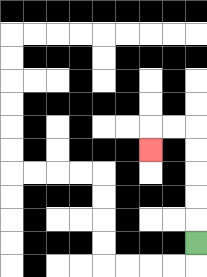{'start': '[8, 10]', 'end': '[6, 6]', 'path_directions': 'U,U,U,U,U,L,L,D', 'path_coordinates': '[[8, 10], [8, 9], [8, 8], [8, 7], [8, 6], [8, 5], [7, 5], [6, 5], [6, 6]]'}